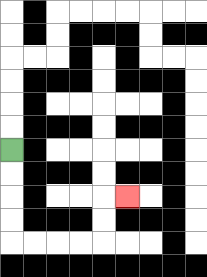{'start': '[0, 6]', 'end': '[5, 8]', 'path_directions': 'D,D,D,D,R,R,R,R,U,U,R', 'path_coordinates': '[[0, 6], [0, 7], [0, 8], [0, 9], [0, 10], [1, 10], [2, 10], [3, 10], [4, 10], [4, 9], [4, 8], [5, 8]]'}